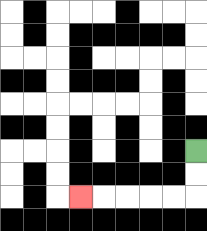{'start': '[8, 6]', 'end': '[3, 8]', 'path_directions': 'D,D,L,L,L,L,L', 'path_coordinates': '[[8, 6], [8, 7], [8, 8], [7, 8], [6, 8], [5, 8], [4, 8], [3, 8]]'}